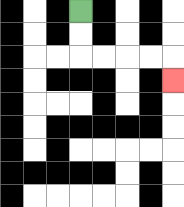{'start': '[3, 0]', 'end': '[7, 3]', 'path_directions': 'D,D,R,R,R,R,D', 'path_coordinates': '[[3, 0], [3, 1], [3, 2], [4, 2], [5, 2], [6, 2], [7, 2], [7, 3]]'}